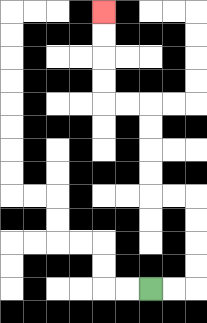{'start': '[6, 12]', 'end': '[4, 0]', 'path_directions': 'R,R,U,U,U,U,L,L,U,U,U,U,L,L,U,U,U,U', 'path_coordinates': '[[6, 12], [7, 12], [8, 12], [8, 11], [8, 10], [8, 9], [8, 8], [7, 8], [6, 8], [6, 7], [6, 6], [6, 5], [6, 4], [5, 4], [4, 4], [4, 3], [4, 2], [4, 1], [4, 0]]'}